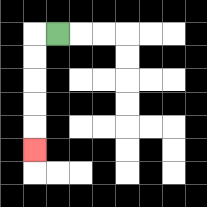{'start': '[2, 1]', 'end': '[1, 6]', 'path_directions': 'L,D,D,D,D,D', 'path_coordinates': '[[2, 1], [1, 1], [1, 2], [1, 3], [1, 4], [1, 5], [1, 6]]'}